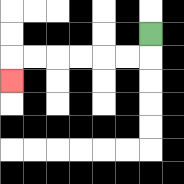{'start': '[6, 1]', 'end': '[0, 3]', 'path_directions': 'D,L,L,L,L,L,L,D', 'path_coordinates': '[[6, 1], [6, 2], [5, 2], [4, 2], [3, 2], [2, 2], [1, 2], [0, 2], [0, 3]]'}